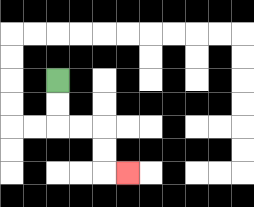{'start': '[2, 3]', 'end': '[5, 7]', 'path_directions': 'D,D,R,R,D,D,R', 'path_coordinates': '[[2, 3], [2, 4], [2, 5], [3, 5], [4, 5], [4, 6], [4, 7], [5, 7]]'}